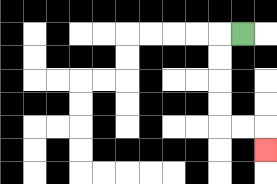{'start': '[10, 1]', 'end': '[11, 6]', 'path_directions': 'L,D,D,D,D,R,R,D', 'path_coordinates': '[[10, 1], [9, 1], [9, 2], [9, 3], [9, 4], [9, 5], [10, 5], [11, 5], [11, 6]]'}